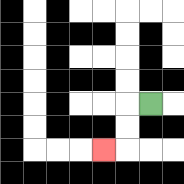{'start': '[6, 4]', 'end': '[4, 6]', 'path_directions': 'L,D,D,L', 'path_coordinates': '[[6, 4], [5, 4], [5, 5], [5, 6], [4, 6]]'}